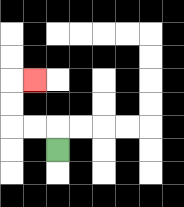{'start': '[2, 6]', 'end': '[1, 3]', 'path_directions': 'U,L,L,U,U,R', 'path_coordinates': '[[2, 6], [2, 5], [1, 5], [0, 5], [0, 4], [0, 3], [1, 3]]'}